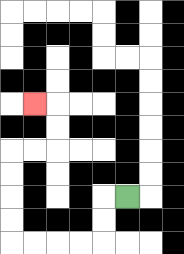{'start': '[5, 8]', 'end': '[1, 4]', 'path_directions': 'L,D,D,L,L,L,L,U,U,U,U,R,R,U,U,L', 'path_coordinates': '[[5, 8], [4, 8], [4, 9], [4, 10], [3, 10], [2, 10], [1, 10], [0, 10], [0, 9], [0, 8], [0, 7], [0, 6], [1, 6], [2, 6], [2, 5], [2, 4], [1, 4]]'}